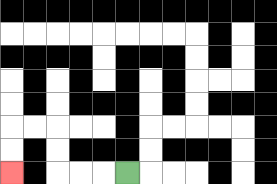{'start': '[5, 7]', 'end': '[0, 7]', 'path_directions': 'L,L,L,U,U,L,L,D,D', 'path_coordinates': '[[5, 7], [4, 7], [3, 7], [2, 7], [2, 6], [2, 5], [1, 5], [0, 5], [0, 6], [0, 7]]'}